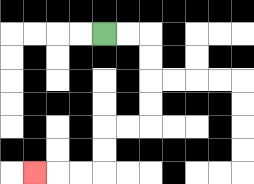{'start': '[4, 1]', 'end': '[1, 7]', 'path_directions': 'R,R,D,D,D,D,L,L,D,D,L,L,L', 'path_coordinates': '[[4, 1], [5, 1], [6, 1], [6, 2], [6, 3], [6, 4], [6, 5], [5, 5], [4, 5], [4, 6], [4, 7], [3, 7], [2, 7], [1, 7]]'}